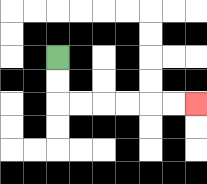{'start': '[2, 2]', 'end': '[8, 4]', 'path_directions': 'D,D,R,R,R,R,R,R', 'path_coordinates': '[[2, 2], [2, 3], [2, 4], [3, 4], [4, 4], [5, 4], [6, 4], [7, 4], [8, 4]]'}